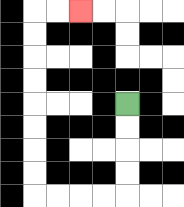{'start': '[5, 4]', 'end': '[3, 0]', 'path_directions': 'D,D,D,D,L,L,L,L,U,U,U,U,U,U,U,U,R,R', 'path_coordinates': '[[5, 4], [5, 5], [5, 6], [5, 7], [5, 8], [4, 8], [3, 8], [2, 8], [1, 8], [1, 7], [1, 6], [1, 5], [1, 4], [1, 3], [1, 2], [1, 1], [1, 0], [2, 0], [3, 0]]'}